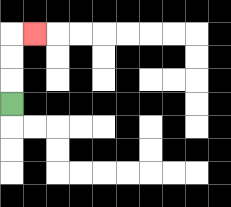{'start': '[0, 4]', 'end': '[1, 1]', 'path_directions': 'U,U,U,R', 'path_coordinates': '[[0, 4], [0, 3], [0, 2], [0, 1], [1, 1]]'}